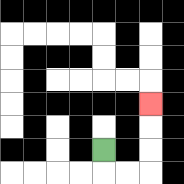{'start': '[4, 6]', 'end': '[6, 4]', 'path_directions': 'D,R,R,U,U,U', 'path_coordinates': '[[4, 6], [4, 7], [5, 7], [6, 7], [6, 6], [6, 5], [6, 4]]'}